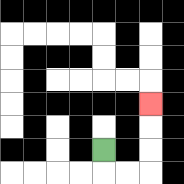{'start': '[4, 6]', 'end': '[6, 4]', 'path_directions': 'D,R,R,U,U,U', 'path_coordinates': '[[4, 6], [4, 7], [5, 7], [6, 7], [6, 6], [6, 5], [6, 4]]'}